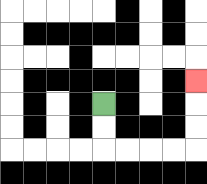{'start': '[4, 4]', 'end': '[8, 3]', 'path_directions': 'D,D,R,R,R,R,U,U,U', 'path_coordinates': '[[4, 4], [4, 5], [4, 6], [5, 6], [6, 6], [7, 6], [8, 6], [8, 5], [8, 4], [8, 3]]'}